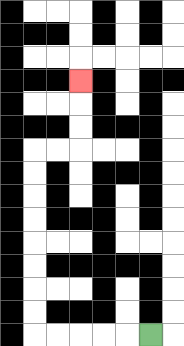{'start': '[6, 14]', 'end': '[3, 3]', 'path_directions': 'L,L,L,L,L,U,U,U,U,U,U,U,U,R,R,U,U,U', 'path_coordinates': '[[6, 14], [5, 14], [4, 14], [3, 14], [2, 14], [1, 14], [1, 13], [1, 12], [1, 11], [1, 10], [1, 9], [1, 8], [1, 7], [1, 6], [2, 6], [3, 6], [3, 5], [3, 4], [3, 3]]'}